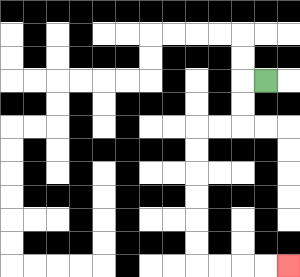{'start': '[11, 3]', 'end': '[12, 11]', 'path_directions': 'L,D,D,L,L,D,D,D,D,D,D,R,R,R,R', 'path_coordinates': '[[11, 3], [10, 3], [10, 4], [10, 5], [9, 5], [8, 5], [8, 6], [8, 7], [8, 8], [8, 9], [8, 10], [8, 11], [9, 11], [10, 11], [11, 11], [12, 11]]'}